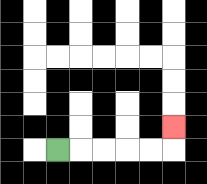{'start': '[2, 6]', 'end': '[7, 5]', 'path_directions': 'R,R,R,R,R,U', 'path_coordinates': '[[2, 6], [3, 6], [4, 6], [5, 6], [6, 6], [7, 6], [7, 5]]'}